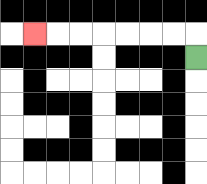{'start': '[8, 2]', 'end': '[1, 1]', 'path_directions': 'U,L,L,L,L,L,L,L', 'path_coordinates': '[[8, 2], [8, 1], [7, 1], [6, 1], [5, 1], [4, 1], [3, 1], [2, 1], [1, 1]]'}